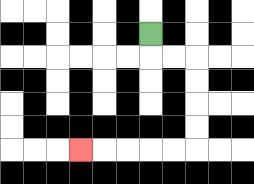{'start': '[6, 1]', 'end': '[3, 6]', 'path_directions': 'D,R,R,D,D,D,D,L,L,L,L,L', 'path_coordinates': '[[6, 1], [6, 2], [7, 2], [8, 2], [8, 3], [8, 4], [8, 5], [8, 6], [7, 6], [6, 6], [5, 6], [4, 6], [3, 6]]'}